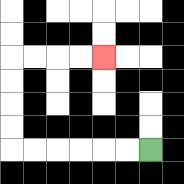{'start': '[6, 6]', 'end': '[4, 2]', 'path_directions': 'L,L,L,L,L,L,U,U,U,U,R,R,R,R', 'path_coordinates': '[[6, 6], [5, 6], [4, 6], [3, 6], [2, 6], [1, 6], [0, 6], [0, 5], [0, 4], [0, 3], [0, 2], [1, 2], [2, 2], [3, 2], [4, 2]]'}